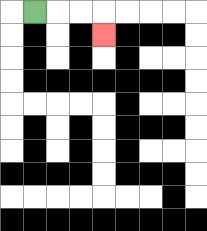{'start': '[1, 0]', 'end': '[4, 1]', 'path_directions': 'R,R,R,D', 'path_coordinates': '[[1, 0], [2, 0], [3, 0], [4, 0], [4, 1]]'}